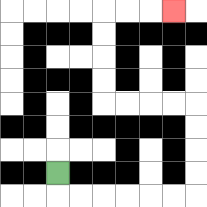{'start': '[2, 7]', 'end': '[7, 0]', 'path_directions': 'D,R,R,R,R,R,R,U,U,U,U,L,L,L,L,U,U,U,U,R,R,R', 'path_coordinates': '[[2, 7], [2, 8], [3, 8], [4, 8], [5, 8], [6, 8], [7, 8], [8, 8], [8, 7], [8, 6], [8, 5], [8, 4], [7, 4], [6, 4], [5, 4], [4, 4], [4, 3], [4, 2], [4, 1], [4, 0], [5, 0], [6, 0], [7, 0]]'}